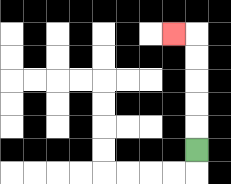{'start': '[8, 6]', 'end': '[7, 1]', 'path_directions': 'U,U,U,U,U,L', 'path_coordinates': '[[8, 6], [8, 5], [8, 4], [8, 3], [8, 2], [8, 1], [7, 1]]'}